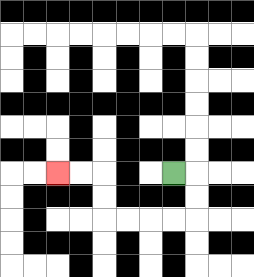{'start': '[7, 7]', 'end': '[2, 7]', 'path_directions': 'R,D,D,L,L,L,L,U,U,L,L', 'path_coordinates': '[[7, 7], [8, 7], [8, 8], [8, 9], [7, 9], [6, 9], [5, 9], [4, 9], [4, 8], [4, 7], [3, 7], [2, 7]]'}